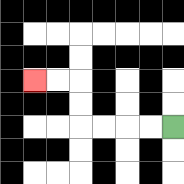{'start': '[7, 5]', 'end': '[1, 3]', 'path_directions': 'L,L,L,L,U,U,L,L', 'path_coordinates': '[[7, 5], [6, 5], [5, 5], [4, 5], [3, 5], [3, 4], [3, 3], [2, 3], [1, 3]]'}